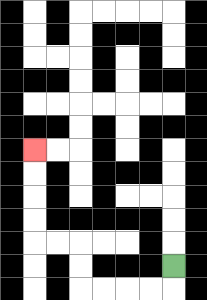{'start': '[7, 11]', 'end': '[1, 6]', 'path_directions': 'D,L,L,L,L,U,U,L,L,U,U,U,U', 'path_coordinates': '[[7, 11], [7, 12], [6, 12], [5, 12], [4, 12], [3, 12], [3, 11], [3, 10], [2, 10], [1, 10], [1, 9], [1, 8], [1, 7], [1, 6]]'}